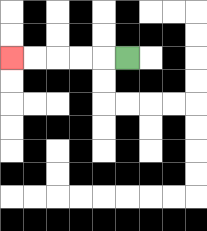{'start': '[5, 2]', 'end': '[0, 2]', 'path_directions': 'L,L,L,L,L', 'path_coordinates': '[[5, 2], [4, 2], [3, 2], [2, 2], [1, 2], [0, 2]]'}